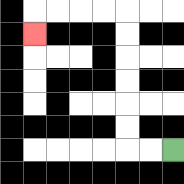{'start': '[7, 6]', 'end': '[1, 1]', 'path_directions': 'L,L,U,U,U,U,U,U,L,L,L,L,D', 'path_coordinates': '[[7, 6], [6, 6], [5, 6], [5, 5], [5, 4], [5, 3], [5, 2], [5, 1], [5, 0], [4, 0], [3, 0], [2, 0], [1, 0], [1, 1]]'}